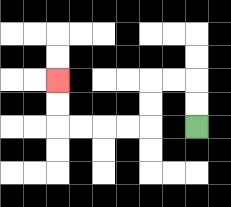{'start': '[8, 5]', 'end': '[2, 3]', 'path_directions': 'U,U,L,L,D,D,L,L,L,L,U,U', 'path_coordinates': '[[8, 5], [8, 4], [8, 3], [7, 3], [6, 3], [6, 4], [6, 5], [5, 5], [4, 5], [3, 5], [2, 5], [2, 4], [2, 3]]'}